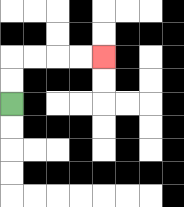{'start': '[0, 4]', 'end': '[4, 2]', 'path_directions': 'U,U,R,R,R,R', 'path_coordinates': '[[0, 4], [0, 3], [0, 2], [1, 2], [2, 2], [3, 2], [4, 2]]'}